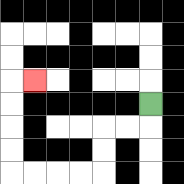{'start': '[6, 4]', 'end': '[1, 3]', 'path_directions': 'D,L,L,D,D,L,L,L,L,U,U,U,U,R', 'path_coordinates': '[[6, 4], [6, 5], [5, 5], [4, 5], [4, 6], [4, 7], [3, 7], [2, 7], [1, 7], [0, 7], [0, 6], [0, 5], [0, 4], [0, 3], [1, 3]]'}